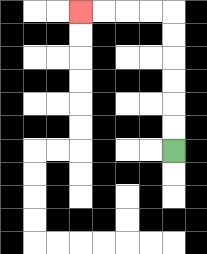{'start': '[7, 6]', 'end': '[3, 0]', 'path_directions': 'U,U,U,U,U,U,L,L,L,L', 'path_coordinates': '[[7, 6], [7, 5], [7, 4], [7, 3], [7, 2], [7, 1], [7, 0], [6, 0], [5, 0], [4, 0], [3, 0]]'}